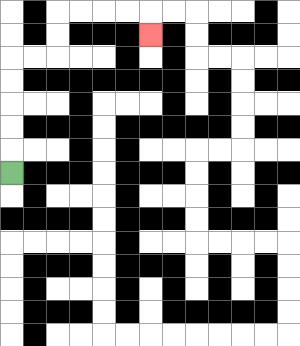{'start': '[0, 7]', 'end': '[6, 1]', 'path_directions': 'U,U,U,U,U,R,R,U,U,R,R,R,R,D', 'path_coordinates': '[[0, 7], [0, 6], [0, 5], [0, 4], [0, 3], [0, 2], [1, 2], [2, 2], [2, 1], [2, 0], [3, 0], [4, 0], [5, 0], [6, 0], [6, 1]]'}